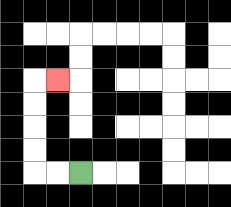{'start': '[3, 7]', 'end': '[2, 3]', 'path_directions': 'L,L,U,U,U,U,R', 'path_coordinates': '[[3, 7], [2, 7], [1, 7], [1, 6], [1, 5], [1, 4], [1, 3], [2, 3]]'}